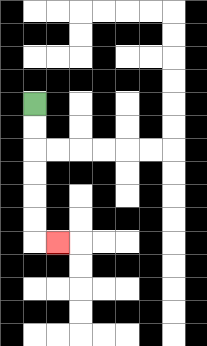{'start': '[1, 4]', 'end': '[2, 10]', 'path_directions': 'D,D,D,D,D,D,R', 'path_coordinates': '[[1, 4], [1, 5], [1, 6], [1, 7], [1, 8], [1, 9], [1, 10], [2, 10]]'}